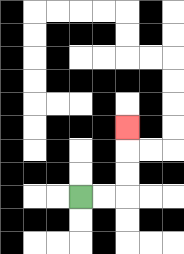{'start': '[3, 8]', 'end': '[5, 5]', 'path_directions': 'R,R,U,U,U', 'path_coordinates': '[[3, 8], [4, 8], [5, 8], [5, 7], [5, 6], [5, 5]]'}